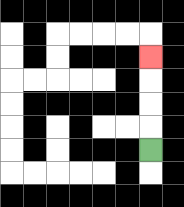{'start': '[6, 6]', 'end': '[6, 2]', 'path_directions': 'U,U,U,U', 'path_coordinates': '[[6, 6], [6, 5], [6, 4], [6, 3], [6, 2]]'}